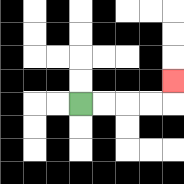{'start': '[3, 4]', 'end': '[7, 3]', 'path_directions': 'R,R,R,R,U', 'path_coordinates': '[[3, 4], [4, 4], [5, 4], [6, 4], [7, 4], [7, 3]]'}